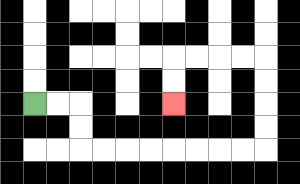{'start': '[1, 4]', 'end': '[7, 4]', 'path_directions': 'R,R,D,D,R,R,R,R,R,R,R,R,U,U,U,U,L,L,L,L,D,D', 'path_coordinates': '[[1, 4], [2, 4], [3, 4], [3, 5], [3, 6], [4, 6], [5, 6], [6, 6], [7, 6], [8, 6], [9, 6], [10, 6], [11, 6], [11, 5], [11, 4], [11, 3], [11, 2], [10, 2], [9, 2], [8, 2], [7, 2], [7, 3], [7, 4]]'}